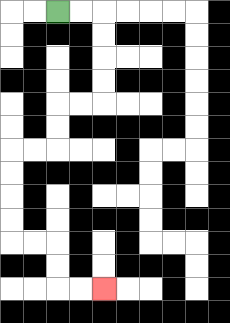{'start': '[2, 0]', 'end': '[4, 12]', 'path_directions': 'R,R,D,D,D,D,L,L,D,D,L,L,D,D,D,D,R,R,D,D,R,R', 'path_coordinates': '[[2, 0], [3, 0], [4, 0], [4, 1], [4, 2], [4, 3], [4, 4], [3, 4], [2, 4], [2, 5], [2, 6], [1, 6], [0, 6], [0, 7], [0, 8], [0, 9], [0, 10], [1, 10], [2, 10], [2, 11], [2, 12], [3, 12], [4, 12]]'}